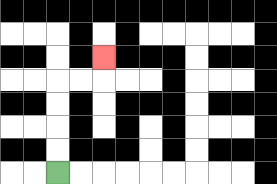{'start': '[2, 7]', 'end': '[4, 2]', 'path_directions': 'U,U,U,U,R,R,U', 'path_coordinates': '[[2, 7], [2, 6], [2, 5], [2, 4], [2, 3], [3, 3], [4, 3], [4, 2]]'}